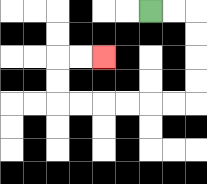{'start': '[6, 0]', 'end': '[4, 2]', 'path_directions': 'R,R,D,D,D,D,L,L,L,L,L,L,U,U,R,R', 'path_coordinates': '[[6, 0], [7, 0], [8, 0], [8, 1], [8, 2], [8, 3], [8, 4], [7, 4], [6, 4], [5, 4], [4, 4], [3, 4], [2, 4], [2, 3], [2, 2], [3, 2], [4, 2]]'}